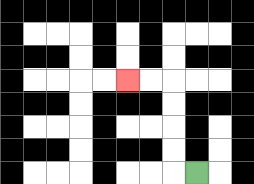{'start': '[8, 7]', 'end': '[5, 3]', 'path_directions': 'L,U,U,U,U,L,L', 'path_coordinates': '[[8, 7], [7, 7], [7, 6], [7, 5], [7, 4], [7, 3], [6, 3], [5, 3]]'}